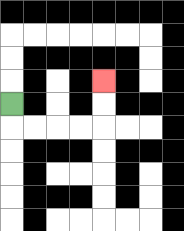{'start': '[0, 4]', 'end': '[4, 3]', 'path_directions': 'D,R,R,R,R,U,U', 'path_coordinates': '[[0, 4], [0, 5], [1, 5], [2, 5], [3, 5], [4, 5], [4, 4], [4, 3]]'}